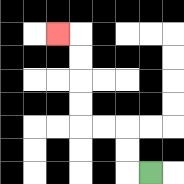{'start': '[6, 7]', 'end': '[2, 1]', 'path_directions': 'L,U,U,L,L,U,U,U,U,L', 'path_coordinates': '[[6, 7], [5, 7], [5, 6], [5, 5], [4, 5], [3, 5], [3, 4], [3, 3], [3, 2], [3, 1], [2, 1]]'}